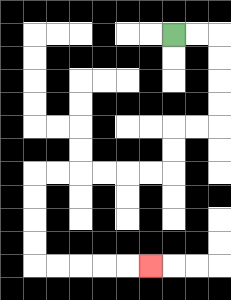{'start': '[7, 1]', 'end': '[6, 11]', 'path_directions': 'R,R,D,D,D,D,L,L,D,D,L,L,L,L,L,L,D,D,D,D,R,R,R,R,R', 'path_coordinates': '[[7, 1], [8, 1], [9, 1], [9, 2], [9, 3], [9, 4], [9, 5], [8, 5], [7, 5], [7, 6], [7, 7], [6, 7], [5, 7], [4, 7], [3, 7], [2, 7], [1, 7], [1, 8], [1, 9], [1, 10], [1, 11], [2, 11], [3, 11], [4, 11], [5, 11], [6, 11]]'}